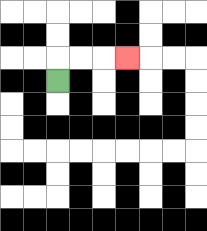{'start': '[2, 3]', 'end': '[5, 2]', 'path_directions': 'U,R,R,R', 'path_coordinates': '[[2, 3], [2, 2], [3, 2], [4, 2], [5, 2]]'}